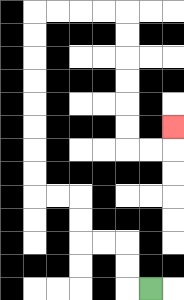{'start': '[6, 12]', 'end': '[7, 5]', 'path_directions': 'L,U,U,L,L,U,U,L,L,U,U,U,U,U,U,U,U,R,R,R,R,D,D,D,D,D,D,R,R,U', 'path_coordinates': '[[6, 12], [5, 12], [5, 11], [5, 10], [4, 10], [3, 10], [3, 9], [3, 8], [2, 8], [1, 8], [1, 7], [1, 6], [1, 5], [1, 4], [1, 3], [1, 2], [1, 1], [1, 0], [2, 0], [3, 0], [4, 0], [5, 0], [5, 1], [5, 2], [5, 3], [5, 4], [5, 5], [5, 6], [6, 6], [7, 6], [7, 5]]'}